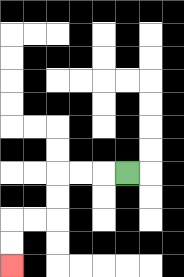{'start': '[5, 7]', 'end': '[0, 11]', 'path_directions': 'L,L,L,D,D,L,L,D,D', 'path_coordinates': '[[5, 7], [4, 7], [3, 7], [2, 7], [2, 8], [2, 9], [1, 9], [0, 9], [0, 10], [0, 11]]'}